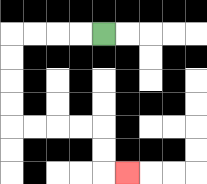{'start': '[4, 1]', 'end': '[5, 7]', 'path_directions': 'L,L,L,L,D,D,D,D,R,R,R,R,D,D,R', 'path_coordinates': '[[4, 1], [3, 1], [2, 1], [1, 1], [0, 1], [0, 2], [0, 3], [0, 4], [0, 5], [1, 5], [2, 5], [3, 5], [4, 5], [4, 6], [4, 7], [5, 7]]'}